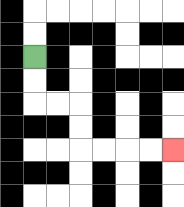{'start': '[1, 2]', 'end': '[7, 6]', 'path_directions': 'D,D,R,R,D,D,R,R,R,R', 'path_coordinates': '[[1, 2], [1, 3], [1, 4], [2, 4], [3, 4], [3, 5], [3, 6], [4, 6], [5, 6], [6, 6], [7, 6]]'}